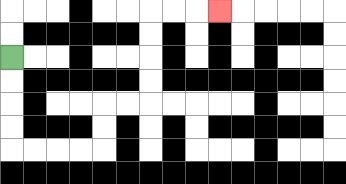{'start': '[0, 2]', 'end': '[9, 0]', 'path_directions': 'D,D,D,D,R,R,R,R,U,U,R,R,U,U,U,U,R,R,R', 'path_coordinates': '[[0, 2], [0, 3], [0, 4], [0, 5], [0, 6], [1, 6], [2, 6], [3, 6], [4, 6], [4, 5], [4, 4], [5, 4], [6, 4], [6, 3], [6, 2], [6, 1], [6, 0], [7, 0], [8, 0], [9, 0]]'}